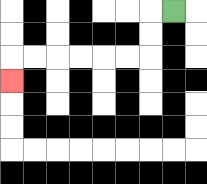{'start': '[7, 0]', 'end': '[0, 3]', 'path_directions': 'L,D,D,L,L,L,L,L,L,D', 'path_coordinates': '[[7, 0], [6, 0], [6, 1], [6, 2], [5, 2], [4, 2], [3, 2], [2, 2], [1, 2], [0, 2], [0, 3]]'}